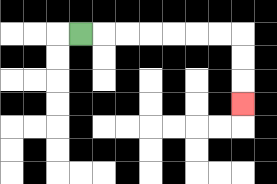{'start': '[3, 1]', 'end': '[10, 4]', 'path_directions': 'R,R,R,R,R,R,R,D,D,D', 'path_coordinates': '[[3, 1], [4, 1], [5, 1], [6, 1], [7, 1], [8, 1], [9, 1], [10, 1], [10, 2], [10, 3], [10, 4]]'}